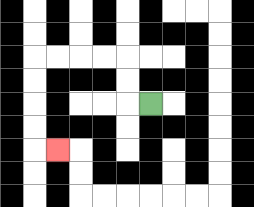{'start': '[6, 4]', 'end': '[2, 6]', 'path_directions': 'L,U,U,L,L,L,L,D,D,D,D,R', 'path_coordinates': '[[6, 4], [5, 4], [5, 3], [5, 2], [4, 2], [3, 2], [2, 2], [1, 2], [1, 3], [1, 4], [1, 5], [1, 6], [2, 6]]'}